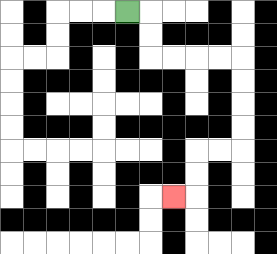{'start': '[5, 0]', 'end': '[7, 8]', 'path_directions': 'R,D,D,R,R,R,R,D,D,D,D,L,L,D,D,L', 'path_coordinates': '[[5, 0], [6, 0], [6, 1], [6, 2], [7, 2], [8, 2], [9, 2], [10, 2], [10, 3], [10, 4], [10, 5], [10, 6], [9, 6], [8, 6], [8, 7], [8, 8], [7, 8]]'}